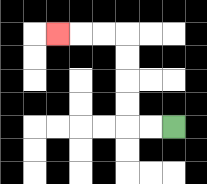{'start': '[7, 5]', 'end': '[2, 1]', 'path_directions': 'L,L,U,U,U,U,L,L,L', 'path_coordinates': '[[7, 5], [6, 5], [5, 5], [5, 4], [5, 3], [5, 2], [5, 1], [4, 1], [3, 1], [2, 1]]'}